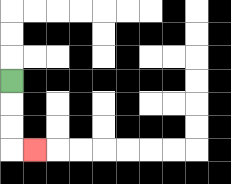{'start': '[0, 3]', 'end': '[1, 6]', 'path_directions': 'D,D,D,R', 'path_coordinates': '[[0, 3], [0, 4], [0, 5], [0, 6], [1, 6]]'}